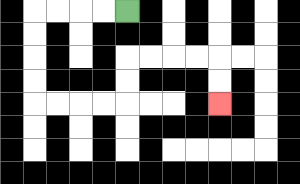{'start': '[5, 0]', 'end': '[9, 4]', 'path_directions': 'L,L,L,L,D,D,D,D,R,R,R,R,U,U,R,R,R,R,D,D', 'path_coordinates': '[[5, 0], [4, 0], [3, 0], [2, 0], [1, 0], [1, 1], [1, 2], [1, 3], [1, 4], [2, 4], [3, 4], [4, 4], [5, 4], [5, 3], [5, 2], [6, 2], [7, 2], [8, 2], [9, 2], [9, 3], [9, 4]]'}